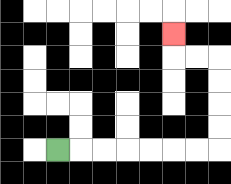{'start': '[2, 6]', 'end': '[7, 1]', 'path_directions': 'R,R,R,R,R,R,R,U,U,U,U,L,L,U', 'path_coordinates': '[[2, 6], [3, 6], [4, 6], [5, 6], [6, 6], [7, 6], [8, 6], [9, 6], [9, 5], [9, 4], [9, 3], [9, 2], [8, 2], [7, 2], [7, 1]]'}